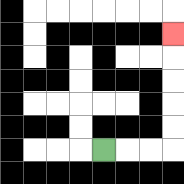{'start': '[4, 6]', 'end': '[7, 1]', 'path_directions': 'R,R,R,U,U,U,U,U', 'path_coordinates': '[[4, 6], [5, 6], [6, 6], [7, 6], [7, 5], [7, 4], [7, 3], [7, 2], [7, 1]]'}